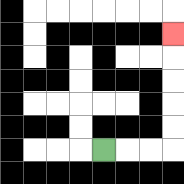{'start': '[4, 6]', 'end': '[7, 1]', 'path_directions': 'R,R,R,U,U,U,U,U', 'path_coordinates': '[[4, 6], [5, 6], [6, 6], [7, 6], [7, 5], [7, 4], [7, 3], [7, 2], [7, 1]]'}